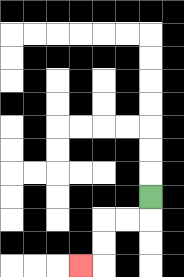{'start': '[6, 8]', 'end': '[3, 11]', 'path_directions': 'D,L,L,D,D,L', 'path_coordinates': '[[6, 8], [6, 9], [5, 9], [4, 9], [4, 10], [4, 11], [3, 11]]'}